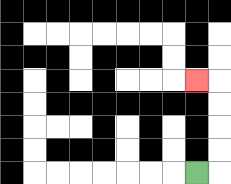{'start': '[8, 7]', 'end': '[8, 3]', 'path_directions': 'R,U,U,U,U,L', 'path_coordinates': '[[8, 7], [9, 7], [9, 6], [9, 5], [9, 4], [9, 3], [8, 3]]'}